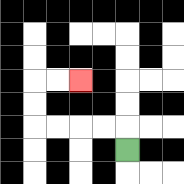{'start': '[5, 6]', 'end': '[3, 3]', 'path_directions': 'U,L,L,L,L,U,U,R,R', 'path_coordinates': '[[5, 6], [5, 5], [4, 5], [3, 5], [2, 5], [1, 5], [1, 4], [1, 3], [2, 3], [3, 3]]'}